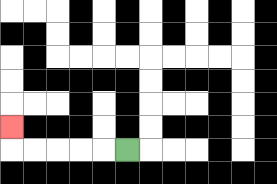{'start': '[5, 6]', 'end': '[0, 5]', 'path_directions': 'L,L,L,L,L,U', 'path_coordinates': '[[5, 6], [4, 6], [3, 6], [2, 6], [1, 6], [0, 6], [0, 5]]'}